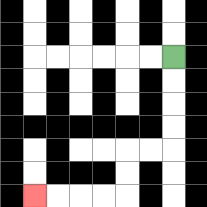{'start': '[7, 2]', 'end': '[1, 8]', 'path_directions': 'D,D,D,D,L,L,D,D,L,L,L,L', 'path_coordinates': '[[7, 2], [7, 3], [7, 4], [7, 5], [7, 6], [6, 6], [5, 6], [5, 7], [5, 8], [4, 8], [3, 8], [2, 8], [1, 8]]'}